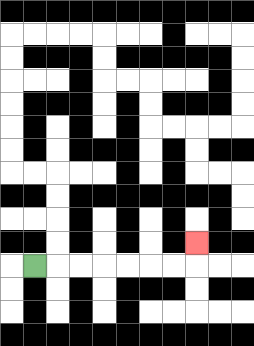{'start': '[1, 11]', 'end': '[8, 10]', 'path_directions': 'R,R,R,R,R,R,R,U', 'path_coordinates': '[[1, 11], [2, 11], [3, 11], [4, 11], [5, 11], [6, 11], [7, 11], [8, 11], [8, 10]]'}